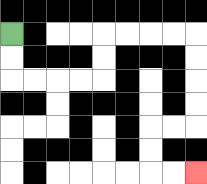{'start': '[0, 1]', 'end': '[8, 7]', 'path_directions': 'D,D,R,R,R,R,U,U,R,R,R,R,D,D,D,D,L,L,D,D,R,R', 'path_coordinates': '[[0, 1], [0, 2], [0, 3], [1, 3], [2, 3], [3, 3], [4, 3], [4, 2], [4, 1], [5, 1], [6, 1], [7, 1], [8, 1], [8, 2], [8, 3], [8, 4], [8, 5], [7, 5], [6, 5], [6, 6], [6, 7], [7, 7], [8, 7]]'}